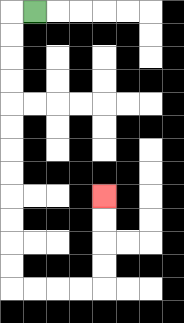{'start': '[1, 0]', 'end': '[4, 8]', 'path_directions': 'L,D,D,D,D,D,D,D,D,D,D,D,D,R,R,R,R,U,U,U,U', 'path_coordinates': '[[1, 0], [0, 0], [0, 1], [0, 2], [0, 3], [0, 4], [0, 5], [0, 6], [0, 7], [0, 8], [0, 9], [0, 10], [0, 11], [0, 12], [1, 12], [2, 12], [3, 12], [4, 12], [4, 11], [4, 10], [4, 9], [4, 8]]'}